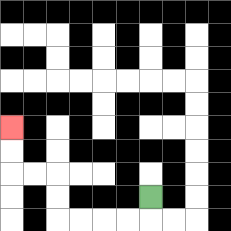{'start': '[6, 8]', 'end': '[0, 5]', 'path_directions': 'D,L,L,L,L,U,U,L,L,U,U', 'path_coordinates': '[[6, 8], [6, 9], [5, 9], [4, 9], [3, 9], [2, 9], [2, 8], [2, 7], [1, 7], [0, 7], [0, 6], [0, 5]]'}